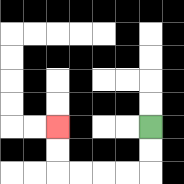{'start': '[6, 5]', 'end': '[2, 5]', 'path_directions': 'D,D,L,L,L,L,U,U', 'path_coordinates': '[[6, 5], [6, 6], [6, 7], [5, 7], [4, 7], [3, 7], [2, 7], [2, 6], [2, 5]]'}